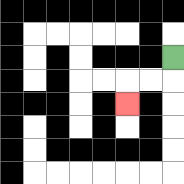{'start': '[7, 2]', 'end': '[5, 4]', 'path_directions': 'D,L,L,D', 'path_coordinates': '[[7, 2], [7, 3], [6, 3], [5, 3], [5, 4]]'}